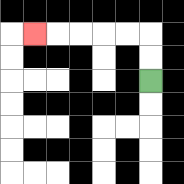{'start': '[6, 3]', 'end': '[1, 1]', 'path_directions': 'U,U,L,L,L,L,L', 'path_coordinates': '[[6, 3], [6, 2], [6, 1], [5, 1], [4, 1], [3, 1], [2, 1], [1, 1]]'}